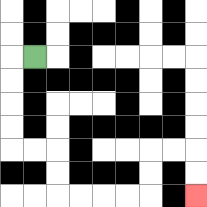{'start': '[1, 2]', 'end': '[8, 8]', 'path_directions': 'L,D,D,D,D,R,R,D,D,R,R,R,R,U,U,R,R,D,D', 'path_coordinates': '[[1, 2], [0, 2], [0, 3], [0, 4], [0, 5], [0, 6], [1, 6], [2, 6], [2, 7], [2, 8], [3, 8], [4, 8], [5, 8], [6, 8], [6, 7], [6, 6], [7, 6], [8, 6], [8, 7], [8, 8]]'}